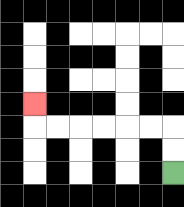{'start': '[7, 7]', 'end': '[1, 4]', 'path_directions': 'U,U,L,L,L,L,L,L,U', 'path_coordinates': '[[7, 7], [7, 6], [7, 5], [6, 5], [5, 5], [4, 5], [3, 5], [2, 5], [1, 5], [1, 4]]'}